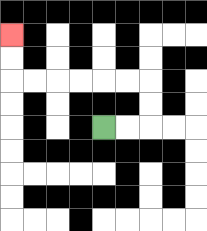{'start': '[4, 5]', 'end': '[0, 1]', 'path_directions': 'R,R,U,U,L,L,L,L,L,L,U,U', 'path_coordinates': '[[4, 5], [5, 5], [6, 5], [6, 4], [6, 3], [5, 3], [4, 3], [3, 3], [2, 3], [1, 3], [0, 3], [0, 2], [0, 1]]'}